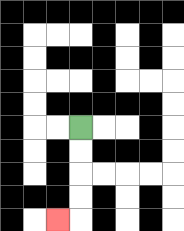{'start': '[3, 5]', 'end': '[2, 9]', 'path_directions': 'D,D,D,D,L', 'path_coordinates': '[[3, 5], [3, 6], [3, 7], [3, 8], [3, 9], [2, 9]]'}